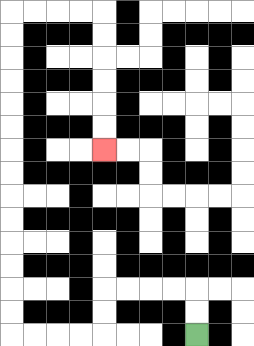{'start': '[8, 14]', 'end': '[4, 6]', 'path_directions': 'U,U,L,L,L,L,D,D,L,L,L,L,U,U,U,U,U,U,U,U,U,U,U,U,U,U,R,R,R,R,D,D,D,D,D,D', 'path_coordinates': '[[8, 14], [8, 13], [8, 12], [7, 12], [6, 12], [5, 12], [4, 12], [4, 13], [4, 14], [3, 14], [2, 14], [1, 14], [0, 14], [0, 13], [0, 12], [0, 11], [0, 10], [0, 9], [0, 8], [0, 7], [0, 6], [0, 5], [0, 4], [0, 3], [0, 2], [0, 1], [0, 0], [1, 0], [2, 0], [3, 0], [4, 0], [4, 1], [4, 2], [4, 3], [4, 4], [4, 5], [4, 6]]'}